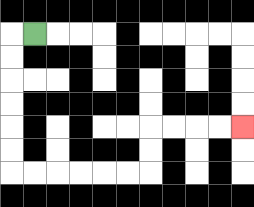{'start': '[1, 1]', 'end': '[10, 5]', 'path_directions': 'L,D,D,D,D,D,D,R,R,R,R,R,R,U,U,R,R,R,R', 'path_coordinates': '[[1, 1], [0, 1], [0, 2], [0, 3], [0, 4], [0, 5], [0, 6], [0, 7], [1, 7], [2, 7], [3, 7], [4, 7], [5, 7], [6, 7], [6, 6], [6, 5], [7, 5], [8, 5], [9, 5], [10, 5]]'}